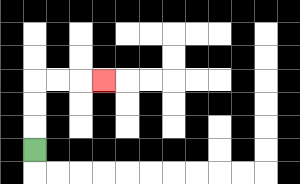{'start': '[1, 6]', 'end': '[4, 3]', 'path_directions': 'U,U,U,R,R,R', 'path_coordinates': '[[1, 6], [1, 5], [1, 4], [1, 3], [2, 3], [3, 3], [4, 3]]'}